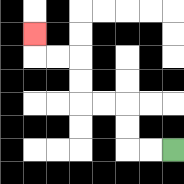{'start': '[7, 6]', 'end': '[1, 1]', 'path_directions': 'L,L,U,U,L,L,U,U,L,L,U', 'path_coordinates': '[[7, 6], [6, 6], [5, 6], [5, 5], [5, 4], [4, 4], [3, 4], [3, 3], [3, 2], [2, 2], [1, 2], [1, 1]]'}